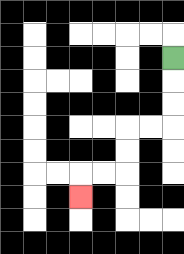{'start': '[7, 2]', 'end': '[3, 8]', 'path_directions': 'D,D,D,L,L,D,D,L,L,D', 'path_coordinates': '[[7, 2], [7, 3], [7, 4], [7, 5], [6, 5], [5, 5], [5, 6], [5, 7], [4, 7], [3, 7], [3, 8]]'}